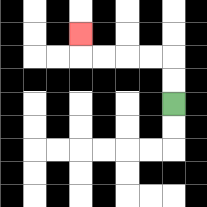{'start': '[7, 4]', 'end': '[3, 1]', 'path_directions': 'U,U,L,L,L,L,U', 'path_coordinates': '[[7, 4], [7, 3], [7, 2], [6, 2], [5, 2], [4, 2], [3, 2], [3, 1]]'}